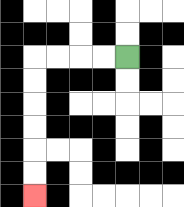{'start': '[5, 2]', 'end': '[1, 8]', 'path_directions': 'L,L,L,L,D,D,D,D,D,D', 'path_coordinates': '[[5, 2], [4, 2], [3, 2], [2, 2], [1, 2], [1, 3], [1, 4], [1, 5], [1, 6], [1, 7], [1, 8]]'}